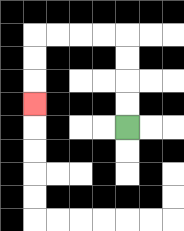{'start': '[5, 5]', 'end': '[1, 4]', 'path_directions': 'U,U,U,U,L,L,L,L,D,D,D', 'path_coordinates': '[[5, 5], [5, 4], [5, 3], [5, 2], [5, 1], [4, 1], [3, 1], [2, 1], [1, 1], [1, 2], [1, 3], [1, 4]]'}